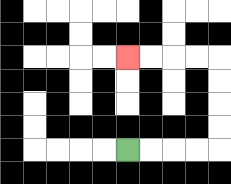{'start': '[5, 6]', 'end': '[5, 2]', 'path_directions': 'R,R,R,R,U,U,U,U,L,L,L,L', 'path_coordinates': '[[5, 6], [6, 6], [7, 6], [8, 6], [9, 6], [9, 5], [9, 4], [9, 3], [9, 2], [8, 2], [7, 2], [6, 2], [5, 2]]'}